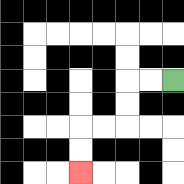{'start': '[7, 3]', 'end': '[3, 7]', 'path_directions': 'L,L,D,D,L,L,D,D', 'path_coordinates': '[[7, 3], [6, 3], [5, 3], [5, 4], [5, 5], [4, 5], [3, 5], [3, 6], [3, 7]]'}